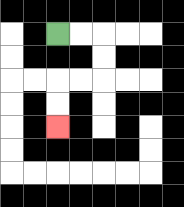{'start': '[2, 1]', 'end': '[2, 5]', 'path_directions': 'R,R,D,D,L,L,D,D', 'path_coordinates': '[[2, 1], [3, 1], [4, 1], [4, 2], [4, 3], [3, 3], [2, 3], [2, 4], [2, 5]]'}